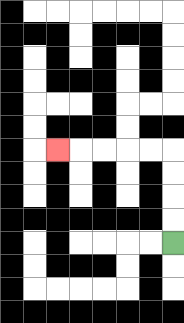{'start': '[7, 10]', 'end': '[2, 6]', 'path_directions': 'U,U,U,U,L,L,L,L,L', 'path_coordinates': '[[7, 10], [7, 9], [7, 8], [7, 7], [7, 6], [6, 6], [5, 6], [4, 6], [3, 6], [2, 6]]'}